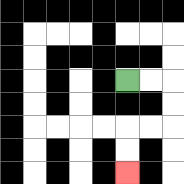{'start': '[5, 3]', 'end': '[5, 7]', 'path_directions': 'R,R,D,D,L,L,D,D', 'path_coordinates': '[[5, 3], [6, 3], [7, 3], [7, 4], [7, 5], [6, 5], [5, 5], [5, 6], [5, 7]]'}